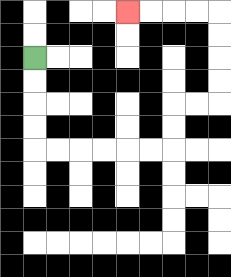{'start': '[1, 2]', 'end': '[5, 0]', 'path_directions': 'D,D,D,D,R,R,R,R,R,R,U,U,R,R,U,U,U,U,L,L,L,L', 'path_coordinates': '[[1, 2], [1, 3], [1, 4], [1, 5], [1, 6], [2, 6], [3, 6], [4, 6], [5, 6], [6, 6], [7, 6], [7, 5], [7, 4], [8, 4], [9, 4], [9, 3], [9, 2], [9, 1], [9, 0], [8, 0], [7, 0], [6, 0], [5, 0]]'}